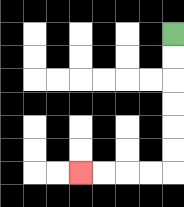{'start': '[7, 1]', 'end': '[3, 7]', 'path_directions': 'D,D,D,D,D,D,L,L,L,L', 'path_coordinates': '[[7, 1], [7, 2], [7, 3], [7, 4], [7, 5], [7, 6], [7, 7], [6, 7], [5, 7], [4, 7], [3, 7]]'}